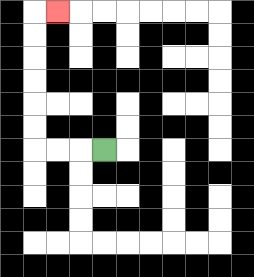{'start': '[4, 6]', 'end': '[2, 0]', 'path_directions': 'L,L,L,U,U,U,U,U,U,R', 'path_coordinates': '[[4, 6], [3, 6], [2, 6], [1, 6], [1, 5], [1, 4], [1, 3], [1, 2], [1, 1], [1, 0], [2, 0]]'}